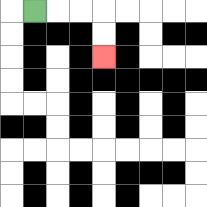{'start': '[1, 0]', 'end': '[4, 2]', 'path_directions': 'R,R,R,D,D', 'path_coordinates': '[[1, 0], [2, 0], [3, 0], [4, 0], [4, 1], [4, 2]]'}